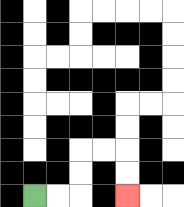{'start': '[1, 8]', 'end': '[5, 8]', 'path_directions': 'R,R,U,U,R,R,D,D', 'path_coordinates': '[[1, 8], [2, 8], [3, 8], [3, 7], [3, 6], [4, 6], [5, 6], [5, 7], [5, 8]]'}